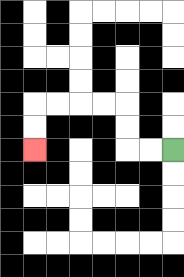{'start': '[7, 6]', 'end': '[1, 6]', 'path_directions': 'L,L,U,U,L,L,L,L,D,D', 'path_coordinates': '[[7, 6], [6, 6], [5, 6], [5, 5], [5, 4], [4, 4], [3, 4], [2, 4], [1, 4], [1, 5], [1, 6]]'}